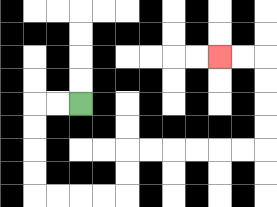{'start': '[3, 4]', 'end': '[9, 2]', 'path_directions': 'L,L,D,D,D,D,R,R,R,R,U,U,R,R,R,R,R,R,U,U,U,U,L,L', 'path_coordinates': '[[3, 4], [2, 4], [1, 4], [1, 5], [1, 6], [1, 7], [1, 8], [2, 8], [3, 8], [4, 8], [5, 8], [5, 7], [5, 6], [6, 6], [7, 6], [8, 6], [9, 6], [10, 6], [11, 6], [11, 5], [11, 4], [11, 3], [11, 2], [10, 2], [9, 2]]'}